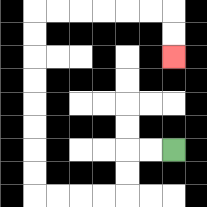{'start': '[7, 6]', 'end': '[7, 2]', 'path_directions': 'L,L,D,D,L,L,L,L,U,U,U,U,U,U,U,U,R,R,R,R,R,R,D,D', 'path_coordinates': '[[7, 6], [6, 6], [5, 6], [5, 7], [5, 8], [4, 8], [3, 8], [2, 8], [1, 8], [1, 7], [1, 6], [1, 5], [1, 4], [1, 3], [1, 2], [1, 1], [1, 0], [2, 0], [3, 0], [4, 0], [5, 0], [6, 0], [7, 0], [7, 1], [7, 2]]'}